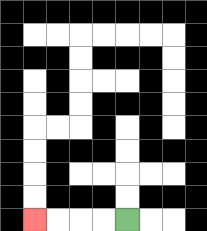{'start': '[5, 9]', 'end': '[1, 9]', 'path_directions': 'L,L,L,L', 'path_coordinates': '[[5, 9], [4, 9], [3, 9], [2, 9], [1, 9]]'}